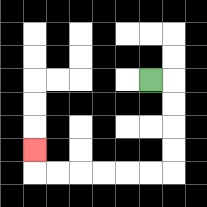{'start': '[6, 3]', 'end': '[1, 6]', 'path_directions': 'R,D,D,D,D,L,L,L,L,L,L,U', 'path_coordinates': '[[6, 3], [7, 3], [7, 4], [7, 5], [7, 6], [7, 7], [6, 7], [5, 7], [4, 7], [3, 7], [2, 7], [1, 7], [1, 6]]'}